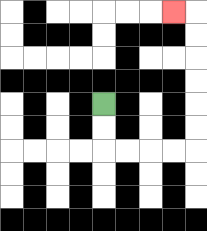{'start': '[4, 4]', 'end': '[7, 0]', 'path_directions': 'D,D,R,R,R,R,U,U,U,U,U,U,L', 'path_coordinates': '[[4, 4], [4, 5], [4, 6], [5, 6], [6, 6], [7, 6], [8, 6], [8, 5], [8, 4], [8, 3], [8, 2], [8, 1], [8, 0], [7, 0]]'}